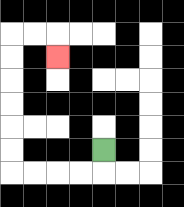{'start': '[4, 6]', 'end': '[2, 2]', 'path_directions': 'D,L,L,L,L,U,U,U,U,U,U,R,R,D', 'path_coordinates': '[[4, 6], [4, 7], [3, 7], [2, 7], [1, 7], [0, 7], [0, 6], [0, 5], [0, 4], [0, 3], [0, 2], [0, 1], [1, 1], [2, 1], [2, 2]]'}